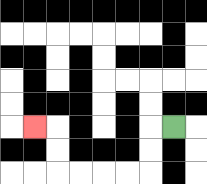{'start': '[7, 5]', 'end': '[1, 5]', 'path_directions': 'L,D,D,L,L,L,L,U,U,L', 'path_coordinates': '[[7, 5], [6, 5], [6, 6], [6, 7], [5, 7], [4, 7], [3, 7], [2, 7], [2, 6], [2, 5], [1, 5]]'}